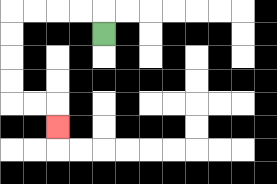{'start': '[4, 1]', 'end': '[2, 5]', 'path_directions': 'U,L,L,L,L,D,D,D,D,R,R,D', 'path_coordinates': '[[4, 1], [4, 0], [3, 0], [2, 0], [1, 0], [0, 0], [0, 1], [0, 2], [0, 3], [0, 4], [1, 4], [2, 4], [2, 5]]'}